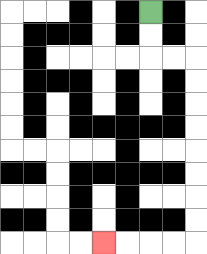{'start': '[6, 0]', 'end': '[4, 10]', 'path_directions': 'D,D,R,R,D,D,D,D,D,D,D,D,L,L,L,L', 'path_coordinates': '[[6, 0], [6, 1], [6, 2], [7, 2], [8, 2], [8, 3], [8, 4], [8, 5], [8, 6], [8, 7], [8, 8], [8, 9], [8, 10], [7, 10], [6, 10], [5, 10], [4, 10]]'}